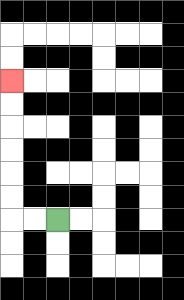{'start': '[2, 9]', 'end': '[0, 3]', 'path_directions': 'L,L,U,U,U,U,U,U', 'path_coordinates': '[[2, 9], [1, 9], [0, 9], [0, 8], [0, 7], [0, 6], [0, 5], [0, 4], [0, 3]]'}